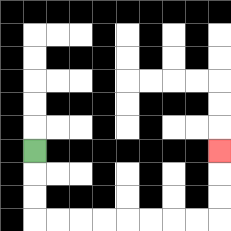{'start': '[1, 6]', 'end': '[9, 6]', 'path_directions': 'D,D,D,R,R,R,R,R,R,R,R,U,U,U', 'path_coordinates': '[[1, 6], [1, 7], [1, 8], [1, 9], [2, 9], [3, 9], [4, 9], [5, 9], [6, 9], [7, 9], [8, 9], [9, 9], [9, 8], [9, 7], [9, 6]]'}